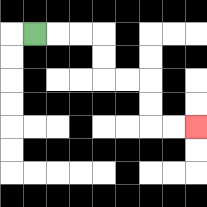{'start': '[1, 1]', 'end': '[8, 5]', 'path_directions': 'R,R,R,D,D,R,R,D,D,R,R', 'path_coordinates': '[[1, 1], [2, 1], [3, 1], [4, 1], [4, 2], [4, 3], [5, 3], [6, 3], [6, 4], [6, 5], [7, 5], [8, 5]]'}